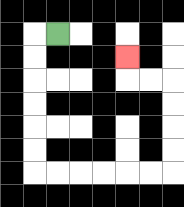{'start': '[2, 1]', 'end': '[5, 2]', 'path_directions': 'L,D,D,D,D,D,D,R,R,R,R,R,R,U,U,U,U,L,L,U', 'path_coordinates': '[[2, 1], [1, 1], [1, 2], [1, 3], [1, 4], [1, 5], [1, 6], [1, 7], [2, 7], [3, 7], [4, 7], [5, 7], [6, 7], [7, 7], [7, 6], [7, 5], [7, 4], [7, 3], [6, 3], [5, 3], [5, 2]]'}